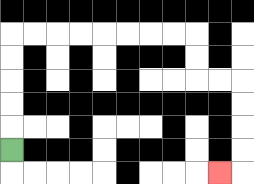{'start': '[0, 6]', 'end': '[9, 7]', 'path_directions': 'U,U,U,U,U,R,R,R,R,R,R,R,R,D,D,R,R,D,D,D,D,L', 'path_coordinates': '[[0, 6], [0, 5], [0, 4], [0, 3], [0, 2], [0, 1], [1, 1], [2, 1], [3, 1], [4, 1], [5, 1], [6, 1], [7, 1], [8, 1], [8, 2], [8, 3], [9, 3], [10, 3], [10, 4], [10, 5], [10, 6], [10, 7], [9, 7]]'}